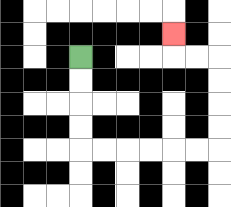{'start': '[3, 2]', 'end': '[7, 1]', 'path_directions': 'D,D,D,D,R,R,R,R,R,R,U,U,U,U,L,L,U', 'path_coordinates': '[[3, 2], [3, 3], [3, 4], [3, 5], [3, 6], [4, 6], [5, 6], [6, 6], [7, 6], [8, 6], [9, 6], [9, 5], [9, 4], [9, 3], [9, 2], [8, 2], [7, 2], [7, 1]]'}